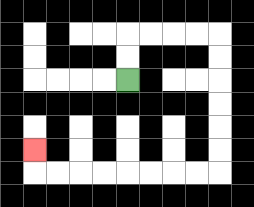{'start': '[5, 3]', 'end': '[1, 6]', 'path_directions': 'U,U,R,R,R,R,D,D,D,D,D,D,L,L,L,L,L,L,L,L,U', 'path_coordinates': '[[5, 3], [5, 2], [5, 1], [6, 1], [7, 1], [8, 1], [9, 1], [9, 2], [9, 3], [9, 4], [9, 5], [9, 6], [9, 7], [8, 7], [7, 7], [6, 7], [5, 7], [4, 7], [3, 7], [2, 7], [1, 7], [1, 6]]'}